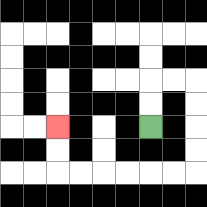{'start': '[6, 5]', 'end': '[2, 5]', 'path_directions': 'U,U,R,R,D,D,D,D,L,L,L,L,L,L,U,U', 'path_coordinates': '[[6, 5], [6, 4], [6, 3], [7, 3], [8, 3], [8, 4], [8, 5], [8, 6], [8, 7], [7, 7], [6, 7], [5, 7], [4, 7], [3, 7], [2, 7], [2, 6], [2, 5]]'}